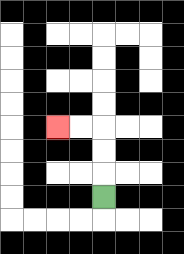{'start': '[4, 8]', 'end': '[2, 5]', 'path_directions': 'U,U,U,L,L', 'path_coordinates': '[[4, 8], [4, 7], [4, 6], [4, 5], [3, 5], [2, 5]]'}